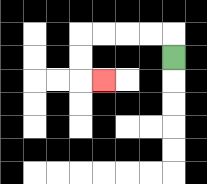{'start': '[7, 2]', 'end': '[4, 3]', 'path_directions': 'U,L,L,L,L,D,D,R', 'path_coordinates': '[[7, 2], [7, 1], [6, 1], [5, 1], [4, 1], [3, 1], [3, 2], [3, 3], [4, 3]]'}